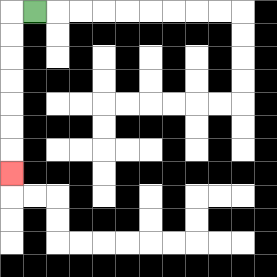{'start': '[1, 0]', 'end': '[0, 7]', 'path_directions': 'L,D,D,D,D,D,D,D', 'path_coordinates': '[[1, 0], [0, 0], [0, 1], [0, 2], [0, 3], [0, 4], [0, 5], [0, 6], [0, 7]]'}